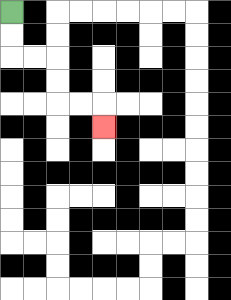{'start': '[0, 0]', 'end': '[4, 5]', 'path_directions': 'D,D,R,R,D,D,R,R,D', 'path_coordinates': '[[0, 0], [0, 1], [0, 2], [1, 2], [2, 2], [2, 3], [2, 4], [3, 4], [4, 4], [4, 5]]'}